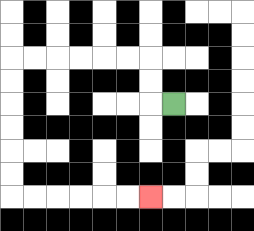{'start': '[7, 4]', 'end': '[6, 8]', 'path_directions': 'L,U,U,L,L,L,L,L,L,D,D,D,D,D,D,R,R,R,R,R,R', 'path_coordinates': '[[7, 4], [6, 4], [6, 3], [6, 2], [5, 2], [4, 2], [3, 2], [2, 2], [1, 2], [0, 2], [0, 3], [0, 4], [0, 5], [0, 6], [0, 7], [0, 8], [1, 8], [2, 8], [3, 8], [4, 8], [5, 8], [6, 8]]'}